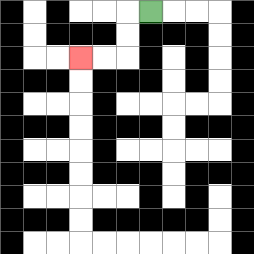{'start': '[6, 0]', 'end': '[3, 2]', 'path_directions': 'L,D,D,L,L', 'path_coordinates': '[[6, 0], [5, 0], [5, 1], [5, 2], [4, 2], [3, 2]]'}